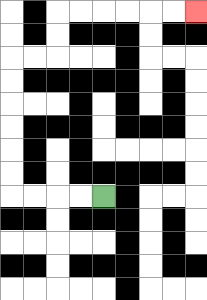{'start': '[4, 8]', 'end': '[8, 0]', 'path_directions': 'L,L,L,L,U,U,U,U,U,U,R,R,U,U,R,R,R,R,R,R', 'path_coordinates': '[[4, 8], [3, 8], [2, 8], [1, 8], [0, 8], [0, 7], [0, 6], [0, 5], [0, 4], [0, 3], [0, 2], [1, 2], [2, 2], [2, 1], [2, 0], [3, 0], [4, 0], [5, 0], [6, 0], [7, 0], [8, 0]]'}